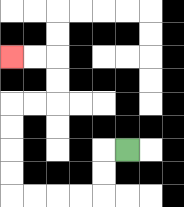{'start': '[5, 6]', 'end': '[0, 2]', 'path_directions': 'L,D,D,L,L,L,L,U,U,U,U,R,R,U,U,L,L', 'path_coordinates': '[[5, 6], [4, 6], [4, 7], [4, 8], [3, 8], [2, 8], [1, 8], [0, 8], [0, 7], [0, 6], [0, 5], [0, 4], [1, 4], [2, 4], [2, 3], [2, 2], [1, 2], [0, 2]]'}